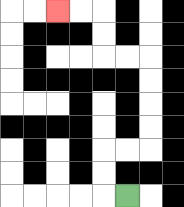{'start': '[5, 8]', 'end': '[2, 0]', 'path_directions': 'L,U,U,R,R,U,U,U,U,L,L,U,U,L,L', 'path_coordinates': '[[5, 8], [4, 8], [4, 7], [4, 6], [5, 6], [6, 6], [6, 5], [6, 4], [6, 3], [6, 2], [5, 2], [4, 2], [4, 1], [4, 0], [3, 0], [2, 0]]'}